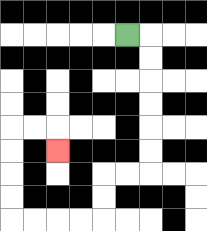{'start': '[5, 1]', 'end': '[2, 6]', 'path_directions': 'R,D,D,D,D,D,D,L,L,D,D,L,L,L,L,U,U,U,U,R,R,D', 'path_coordinates': '[[5, 1], [6, 1], [6, 2], [6, 3], [6, 4], [6, 5], [6, 6], [6, 7], [5, 7], [4, 7], [4, 8], [4, 9], [3, 9], [2, 9], [1, 9], [0, 9], [0, 8], [0, 7], [0, 6], [0, 5], [1, 5], [2, 5], [2, 6]]'}